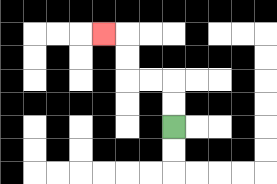{'start': '[7, 5]', 'end': '[4, 1]', 'path_directions': 'U,U,L,L,U,U,L', 'path_coordinates': '[[7, 5], [7, 4], [7, 3], [6, 3], [5, 3], [5, 2], [5, 1], [4, 1]]'}